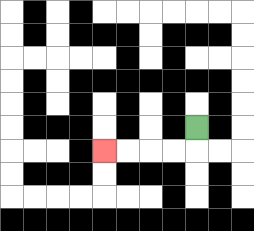{'start': '[8, 5]', 'end': '[4, 6]', 'path_directions': 'D,L,L,L,L', 'path_coordinates': '[[8, 5], [8, 6], [7, 6], [6, 6], [5, 6], [4, 6]]'}